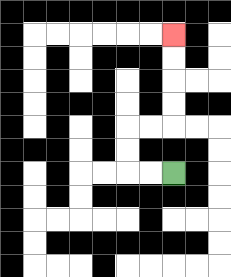{'start': '[7, 7]', 'end': '[7, 1]', 'path_directions': 'L,L,U,U,R,R,U,U,U,U', 'path_coordinates': '[[7, 7], [6, 7], [5, 7], [5, 6], [5, 5], [6, 5], [7, 5], [7, 4], [7, 3], [7, 2], [7, 1]]'}